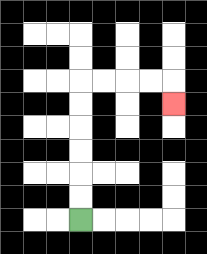{'start': '[3, 9]', 'end': '[7, 4]', 'path_directions': 'U,U,U,U,U,U,R,R,R,R,D', 'path_coordinates': '[[3, 9], [3, 8], [3, 7], [3, 6], [3, 5], [3, 4], [3, 3], [4, 3], [5, 3], [6, 3], [7, 3], [7, 4]]'}